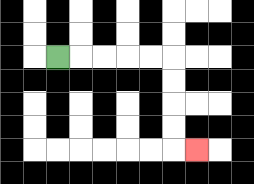{'start': '[2, 2]', 'end': '[8, 6]', 'path_directions': 'R,R,R,R,R,D,D,D,D,R', 'path_coordinates': '[[2, 2], [3, 2], [4, 2], [5, 2], [6, 2], [7, 2], [7, 3], [7, 4], [7, 5], [7, 6], [8, 6]]'}